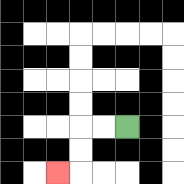{'start': '[5, 5]', 'end': '[2, 7]', 'path_directions': 'L,L,D,D,L', 'path_coordinates': '[[5, 5], [4, 5], [3, 5], [3, 6], [3, 7], [2, 7]]'}